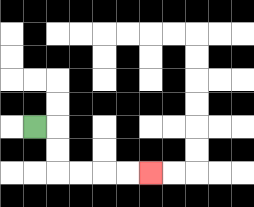{'start': '[1, 5]', 'end': '[6, 7]', 'path_directions': 'R,D,D,R,R,R,R', 'path_coordinates': '[[1, 5], [2, 5], [2, 6], [2, 7], [3, 7], [4, 7], [5, 7], [6, 7]]'}